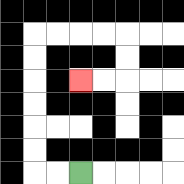{'start': '[3, 7]', 'end': '[3, 3]', 'path_directions': 'L,L,U,U,U,U,U,U,R,R,R,R,D,D,L,L', 'path_coordinates': '[[3, 7], [2, 7], [1, 7], [1, 6], [1, 5], [1, 4], [1, 3], [1, 2], [1, 1], [2, 1], [3, 1], [4, 1], [5, 1], [5, 2], [5, 3], [4, 3], [3, 3]]'}